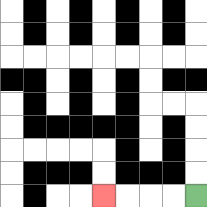{'start': '[8, 8]', 'end': '[4, 8]', 'path_directions': 'L,L,L,L', 'path_coordinates': '[[8, 8], [7, 8], [6, 8], [5, 8], [4, 8]]'}